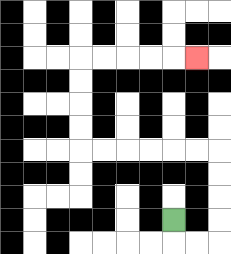{'start': '[7, 9]', 'end': '[8, 2]', 'path_directions': 'D,R,R,U,U,U,U,L,L,L,L,L,L,U,U,U,U,R,R,R,R,R', 'path_coordinates': '[[7, 9], [7, 10], [8, 10], [9, 10], [9, 9], [9, 8], [9, 7], [9, 6], [8, 6], [7, 6], [6, 6], [5, 6], [4, 6], [3, 6], [3, 5], [3, 4], [3, 3], [3, 2], [4, 2], [5, 2], [6, 2], [7, 2], [8, 2]]'}